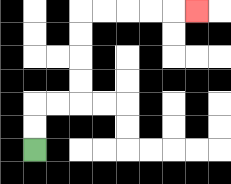{'start': '[1, 6]', 'end': '[8, 0]', 'path_directions': 'U,U,R,R,U,U,U,U,R,R,R,R,R', 'path_coordinates': '[[1, 6], [1, 5], [1, 4], [2, 4], [3, 4], [3, 3], [3, 2], [3, 1], [3, 0], [4, 0], [5, 0], [6, 0], [7, 0], [8, 0]]'}